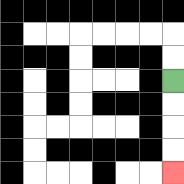{'start': '[7, 3]', 'end': '[7, 7]', 'path_directions': 'D,D,D,D', 'path_coordinates': '[[7, 3], [7, 4], [7, 5], [7, 6], [7, 7]]'}